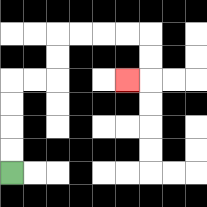{'start': '[0, 7]', 'end': '[5, 3]', 'path_directions': 'U,U,U,U,R,R,U,U,R,R,R,R,D,D,L', 'path_coordinates': '[[0, 7], [0, 6], [0, 5], [0, 4], [0, 3], [1, 3], [2, 3], [2, 2], [2, 1], [3, 1], [4, 1], [5, 1], [6, 1], [6, 2], [6, 3], [5, 3]]'}